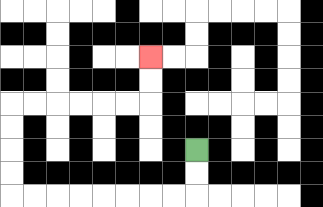{'start': '[8, 6]', 'end': '[6, 2]', 'path_directions': 'D,D,L,L,L,L,L,L,L,L,U,U,U,U,R,R,R,R,R,R,U,U', 'path_coordinates': '[[8, 6], [8, 7], [8, 8], [7, 8], [6, 8], [5, 8], [4, 8], [3, 8], [2, 8], [1, 8], [0, 8], [0, 7], [0, 6], [0, 5], [0, 4], [1, 4], [2, 4], [3, 4], [4, 4], [5, 4], [6, 4], [6, 3], [6, 2]]'}